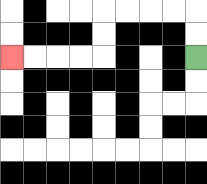{'start': '[8, 2]', 'end': '[0, 2]', 'path_directions': 'U,U,L,L,L,L,D,D,L,L,L,L', 'path_coordinates': '[[8, 2], [8, 1], [8, 0], [7, 0], [6, 0], [5, 0], [4, 0], [4, 1], [4, 2], [3, 2], [2, 2], [1, 2], [0, 2]]'}